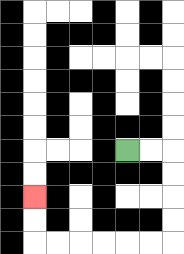{'start': '[5, 6]', 'end': '[1, 8]', 'path_directions': 'R,R,D,D,D,D,L,L,L,L,L,L,U,U', 'path_coordinates': '[[5, 6], [6, 6], [7, 6], [7, 7], [7, 8], [7, 9], [7, 10], [6, 10], [5, 10], [4, 10], [3, 10], [2, 10], [1, 10], [1, 9], [1, 8]]'}